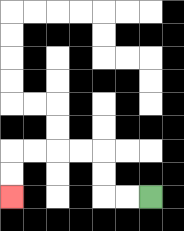{'start': '[6, 8]', 'end': '[0, 8]', 'path_directions': 'L,L,U,U,L,L,L,L,D,D', 'path_coordinates': '[[6, 8], [5, 8], [4, 8], [4, 7], [4, 6], [3, 6], [2, 6], [1, 6], [0, 6], [0, 7], [0, 8]]'}